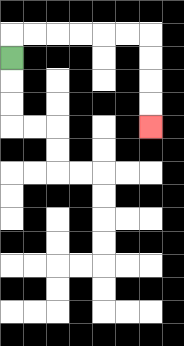{'start': '[0, 2]', 'end': '[6, 5]', 'path_directions': 'U,R,R,R,R,R,R,D,D,D,D', 'path_coordinates': '[[0, 2], [0, 1], [1, 1], [2, 1], [3, 1], [4, 1], [5, 1], [6, 1], [6, 2], [6, 3], [6, 4], [6, 5]]'}